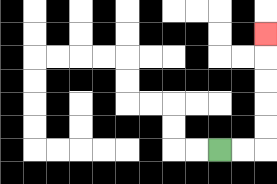{'start': '[9, 6]', 'end': '[11, 1]', 'path_directions': 'R,R,U,U,U,U,U', 'path_coordinates': '[[9, 6], [10, 6], [11, 6], [11, 5], [11, 4], [11, 3], [11, 2], [11, 1]]'}